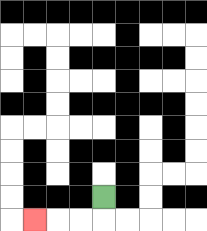{'start': '[4, 8]', 'end': '[1, 9]', 'path_directions': 'D,L,L,L', 'path_coordinates': '[[4, 8], [4, 9], [3, 9], [2, 9], [1, 9]]'}